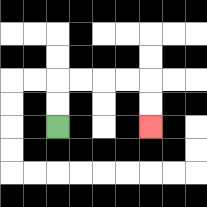{'start': '[2, 5]', 'end': '[6, 5]', 'path_directions': 'U,U,R,R,R,R,D,D', 'path_coordinates': '[[2, 5], [2, 4], [2, 3], [3, 3], [4, 3], [5, 3], [6, 3], [6, 4], [6, 5]]'}